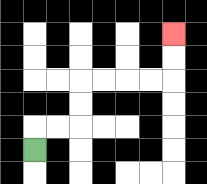{'start': '[1, 6]', 'end': '[7, 1]', 'path_directions': 'U,R,R,U,U,R,R,R,R,U,U', 'path_coordinates': '[[1, 6], [1, 5], [2, 5], [3, 5], [3, 4], [3, 3], [4, 3], [5, 3], [6, 3], [7, 3], [7, 2], [7, 1]]'}